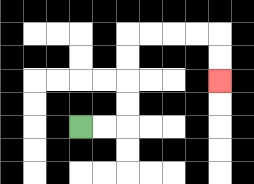{'start': '[3, 5]', 'end': '[9, 3]', 'path_directions': 'R,R,U,U,U,U,R,R,R,R,D,D', 'path_coordinates': '[[3, 5], [4, 5], [5, 5], [5, 4], [5, 3], [5, 2], [5, 1], [6, 1], [7, 1], [8, 1], [9, 1], [9, 2], [9, 3]]'}